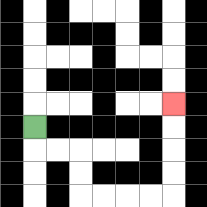{'start': '[1, 5]', 'end': '[7, 4]', 'path_directions': 'D,R,R,D,D,R,R,R,R,U,U,U,U', 'path_coordinates': '[[1, 5], [1, 6], [2, 6], [3, 6], [3, 7], [3, 8], [4, 8], [5, 8], [6, 8], [7, 8], [7, 7], [7, 6], [7, 5], [7, 4]]'}